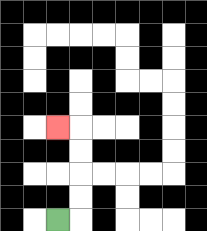{'start': '[2, 9]', 'end': '[2, 5]', 'path_directions': 'R,U,U,U,U,L', 'path_coordinates': '[[2, 9], [3, 9], [3, 8], [3, 7], [3, 6], [3, 5], [2, 5]]'}